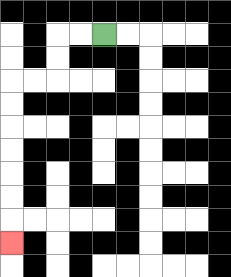{'start': '[4, 1]', 'end': '[0, 10]', 'path_directions': 'L,L,D,D,L,L,D,D,D,D,D,D,D', 'path_coordinates': '[[4, 1], [3, 1], [2, 1], [2, 2], [2, 3], [1, 3], [0, 3], [0, 4], [0, 5], [0, 6], [0, 7], [0, 8], [0, 9], [0, 10]]'}